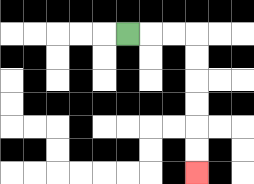{'start': '[5, 1]', 'end': '[8, 7]', 'path_directions': 'R,R,R,D,D,D,D,D,D', 'path_coordinates': '[[5, 1], [6, 1], [7, 1], [8, 1], [8, 2], [8, 3], [8, 4], [8, 5], [8, 6], [8, 7]]'}